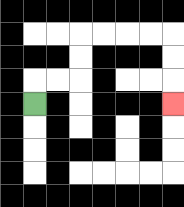{'start': '[1, 4]', 'end': '[7, 4]', 'path_directions': 'U,R,R,U,U,R,R,R,R,D,D,D', 'path_coordinates': '[[1, 4], [1, 3], [2, 3], [3, 3], [3, 2], [3, 1], [4, 1], [5, 1], [6, 1], [7, 1], [7, 2], [7, 3], [7, 4]]'}